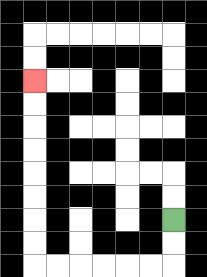{'start': '[7, 9]', 'end': '[1, 3]', 'path_directions': 'D,D,L,L,L,L,L,L,U,U,U,U,U,U,U,U', 'path_coordinates': '[[7, 9], [7, 10], [7, 11], [6, 11], [5, 11], [4, 11], [3, 11], [2, 11], [1, 11], [1, 10], [1, 9], [1, 8], [1, 7], [1, 6], [1, 5], [1, 4], [1, 3]]'}